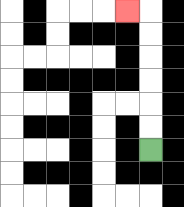{'start': '[6, 6]', 'end': '[5, 0]', 'path_directions': 'U,U,U,U,U,U,L', 'path_coordinates': '[[6, 6], [6, 5], [6, 4], [6, 3], [6, 2], [6, 1], [6, 0], [5, 0]]'}